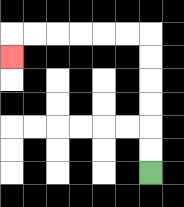{'start': '[6, 7]', 'end': '[0, 2]', 'path_directions': 'U,U,U,U,U,U,L,L,L,L,L,L,D', 'path_coordinates': '[[6, 7], [6, 6], [6, 5], [6, 4], [6, 3], [6, 2], [6, 1], [5, 1], [4, 1], [3, 1], [2, 1], [1, 1], [0, 1], [0, 2]]'}